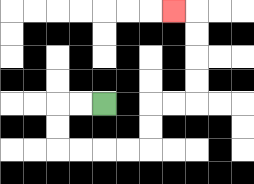{'start': '[4, 4]', 'end': '[7, 0]', 'path_directions': 'L,L,D,D,R,R,R,R,U,U,R,R,U,U,U,U,L', 'path_coordinates': '[[4, 4], [3, 4], [2, 4], [2, 5], [2, 6], [3, 6], [4, 6], [5, 6], [6, 6], [6, 5], [6, 4], [7, 4], [8, 4], [8, 3], [8, 2], [8, 1], [8, 0], [7, 0]]'}